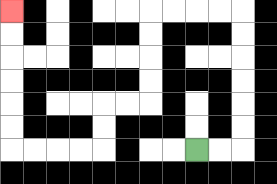{'start': '[8, 6]', 'end': '[0, 0]', 'path_directions': 'R,R,U,U,U,U,U,U,L,L,L,L,D,D,D,D,L,L,D,D,L,L,L,L,U,U,U,U,U,U', 'path_coordinates': '[[8, 6], [9, 6], [10, 6], [10, 5], [10, 4], [10, 3], [10, 2], [10, 1], [10, 0], [9, 0], [8, 0], [7, 0], [6, 0], [6, 1], [6, 2], [6, 3], [6, 4], [5, 4], [4, 4], [4, 5], [4, 6], [3, 6], [2, 6], [1, 6], [0, 6], [0, 5], [0, 4], [0, 3], [0, 2], [0, 1], [0, 0]]'}